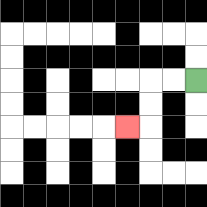{'start': '[8, 3]', 'end': '[5, 5]', 'path_directions': 'L,L,D,D,L', 'path_coordinates': '[[8, 3], [7, 3], [6, 3], [6, 4], [6, 5], [5, 5]]'}